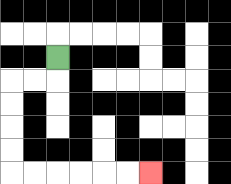{'start': '[2, 2]', 'end': '[6, 7]', 'path_directions': 'D,L,L,D,D,D,D,R,R,R,R,R,R', 'path_coordinates': '[[2, 2], [2, 3], [1, 3], [0, 3], [0, 4], [0, 5], [0, 6], [0, 7], [1, 7], [2, 7], [3, 7], [4, 7], [5, 7], [6, 7]]'}